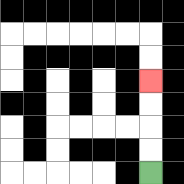{'start': '[6, 7]', 'end': '[6, 3]', 'path_directions': 'U,U,U,U', 'path_coordinates': '[[6, 7], [6, 6], [6, 5], [6, 4], [6, 3]]'}